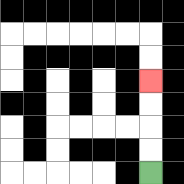{'start': '[6, 7]', 'end': '[6, 3]', 'path_directions': 'U,U,U,U', 'path_coordinates': '[[6, 7], [6, 6], [6, 5], [6, 4], [6, 3]]'}